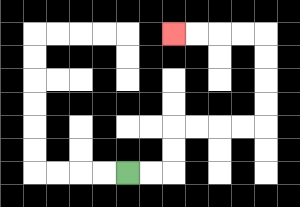{'start': '[5, 7]', 'end': '[7, 1]', 'path_directions': 'R,R,U,U,R,R,R,R,U,U,U,U,L,L,L,L', 'path_coordinates': '[[5, 7], [6, 7], [7, 7], [7, 6], [7, 5], [8, 5], [9, 5], [10, 5], [11, 5], [11, 4], [11, 3], [11, 2], [11, 1], [10, 1], [9, 1], [8, 1], [7, 1]]'}